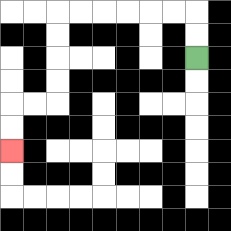{'start': '[8, 2]', 'end': '[0, 6]', 'path_directions': 'U,U,L,L,L,L,L,L,D,D,D,D,L,L,D,D', 'path_coordinates': '[[8, 2], [8, 1], [8, 0], [7, 0], [6, 0], [5, 0], [4, 0], [3, 0], [2, 0], [2, 1], [2, 2], [2, 3], [2, 4], [1, 4], [0, 4], [0, 5], [0, 6]]'}